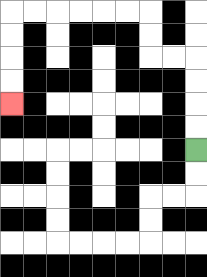{'start': '[8, 6]', 'end': '[0, 4]', 'path_directions': 'U,U,U,U,L,L,U,U,L,L,L,L,L,L,D,D,D,D', 'path_coordinates': '[[8, 6], [8, 5], [8, 4], [8, 3], [8, 2], [7, 2], [6, 2], [6, 1], [6, 0], [5, 0], [4, 0], [3, 0], [2, 0], [1, 0], [0, 0], [0, 1], [0, 2], [0, 3], [0, 4]]'}